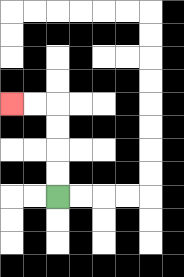{'start': '[2, 8]', 'end': '[0, 4]', 'path_directions': 'U,U,U,U,L,L', 'path_coordinates': '[[2, 8], [2, 7], [2, 6], [2, 5], [2, 4], [1, 4], [0, 4]]'}